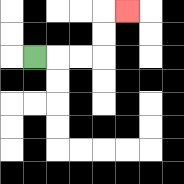{'start': '[1, 2]', 'end': '[5, 0]', 'path_directions': 'R,R,R,U,U,R', 'path_coordinates': '[[1, 2], [2, 2], [3, 2], [4, 2], [4, 1], [4, 0], [5, 0]]'}